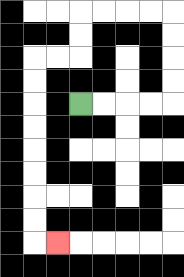{'start': '[3, 4]', 'end': '[2, 10]', 'path_directions': 'R,R,R,R,U,U,U,U,L,L,L,L,D,D,L,L,D,D,D,D,D,D,D,D,R', 'path_coordinates': '[[3, 4], [4, 4], [5, 4], [6, 4], [7, 4], [7, 3], [7, 2], [7, 1], [7, 0], [6, 0], [5, 0], [4, 0], [3, 0], [3, 1], [3, 2], [2, 2], [1, 2], [1, 3], [1, 4], [1, 5], [1, 6], [1, 7], [1, 8], [1, 9], [1, 10], [2, 10]]'}